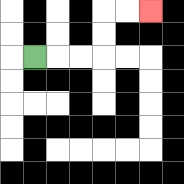{'start': '[1, 2]', 'end': '[6, 0]', 'path_directions': 'R,R,R,U,U,R,R', 'path_coordinates': '[[1, 2], [2, 2], [3, 2], [4, 2], [4, 1], [4, 0], [5, 0], [6, 0]]'}